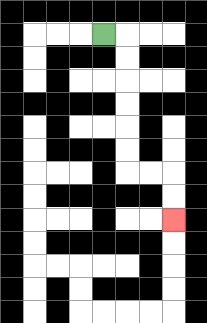{'start': '[4, 1]', 'end': '[7, 9]', 'path_directions': 'R,D,D,D,D,D,D,R,R,D,D', 'path_coordinates': '[[4, 1], [5, 1], [5, 2], [5, 3], [5, 4], [5, 5], [5, 6], [5, 7], [6, 7], [7, 7], [7, 8], [7, 9]]'}